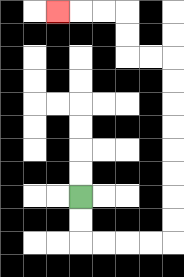{'start': '[3, 8]', 'end': '[2, 0]', 'path_directions': 'D,D,R,R,R,R,U,U,U,U,U,U,U,U,L,L,U,U,L,L,L', 'path_coordinates': '[[3, 8], [3, 9], [3, 10], [4, 10], [5, 10], [6, 10], [7, 10], [7, 9], [7, 8], [7, 7], [7, 6], [7, 5], [7, 4], [7, 3], [7, 2], [6, 2], [5, 2], [5, 1], [5, 0], [4, 0], [3, 0], [2, 0]]'}